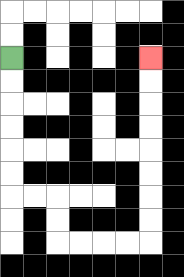{'start': '[0, 2]', 'end': '[6, 2]', 'path_directions': 'D,D,D,D,D,D,R,R,D,D,R,R,R,R,U,U,U,U,U,U,U,U', 'path_coordinates': '[[0, 2], [0, 3], [0, 4], [0, 5], [0, 6], [0, 7], [0, 8], [1, 8], [2, 8], [2, 9], [2, 10], [3, 10], [4, 10], [5, 10], [6, 10], [6, 9], [6, 8], [6, 7], [6, 6], [6, 5], [6, 4], [6, 3], [6, 2]]'}